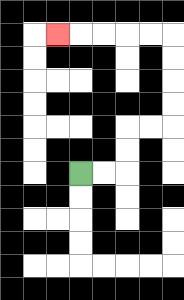{'start': '[3, 7]', 'end': '[2, 1]', 'path_directions': 'R,R,U,U,R,R,U,U,U,U,L,L,L,L,L', 'path_coordinates': '[[3, 7], [4, 7], [5, 7], [5, 6], [5, 5], [6, 5], [7, 5], [7, 4], [7, 3], [7, 2], [7, 1], [6, 1], [5, 1], [4, 1], [3, 1], [2, 1]]'}